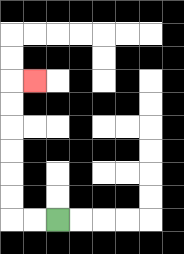{'start': '[2, 9]', 'end': '[1, 3]', 'path_directions': 'L,L,U,U,U,U,U,U,R', 'path_coordinates': '[[2, 9], [1, 9], [0, 9], [0, 8], [0, 7], [0, 6], [0, 5], [0, 4], [0, 3], [1, 3]]'}